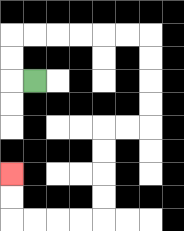{'start': '[1, 3]', 'end': '[0, 7]', 'path_directions': 'L,U,U,R,R,R,R,R,R,D,D,D,D,L,L,D,D,D,D,L,L,L,L,U,U', 'path_coordinates': '[[1, 3], [0, 3], [0, 2], [0, 1], [1, 1], [2, 1], [3, 1], [4, 1], [5, 1], [6, 1], [6, 2], [6, 3], [6, 4], [6, 5], [5, 5], [4, 5], [4, 6], [4, 7], [4, 8], [4, 9], [3, 9], [2, 9], [1, 9], [0, 9], [0, 8], [0, 7]]'}